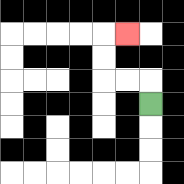{'start': '[6, 4]', 'end': '[5, 1]', 'path_directions': 'U,L,L,U,U,R', 'path_coordinates': '[[6, 4], [6, 3], [5, 3], [4, 3], [4, 2], [4, 1], [5, 1]]'}